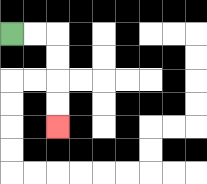{'start': '[0, 1]', 'end': '[2, 5]', 'path_directions': 'R,R,D,D,D,D', 'path_coordinates': '[[0, 1], [1, 1], [2, 1], [2, 2], [2, 3], [2, 4], [2, 5]]'}